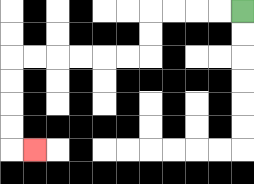{'start': '[10, 0]', 'end': '[1, 6]', 'path_directions': 'L,L,L,L,D,D,L,L,L,L,L,L,D,D,D,D,R', 'path_coordinates': '[[10, 0], [9, 0], [8, 0], [7, 0], [6, 0], [6, 1], [6, 2], [5, 2], [4, 2], [3, 2], [2, 2], [1, 2], [0, 2], [0, 3], [0, 4], [0, 5], [0, 6], [1, 6]]'}